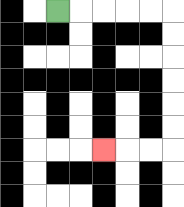{'start': '[2, 0]', 'end': '[4, 6]', 'path_directions': 'R,R,R,R,R,D,D,D,D,D,D,L,L,L', 'path_coordinates': '[[2, 0], [3, 0], [4, 0], [5, 0], [6, 0], [7, 0], [7, 1], [7, 2], [7, 3], [7, 4], [7, 5], [7, 6], [6, 6], [5, 6], [4, 6]]'}